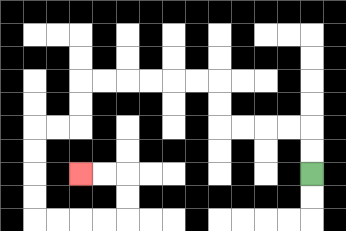{'start': '[13, 7]', 'end': '[3, 7]', 'path_directions': 'U,U,L,L,L,L,U,U,L,L,L,L,L,L,D,D,L,L,D,D,D,D,R,R,R,R,U,U,L,L', 'path_coordinates': '[[13, 7], [13, 6], [13, 5], [12, 5], [11, 5], [10, 5], [9, 5], [9, 4], [9, 3], [8, 3], [7, 3], [6, 3], [5, 3], [4, 3], [3, 3], [3, 4], [3, 5], [2, 5], [1, 5], [1, 6], [1, 7], [1, 8], [1, 9], [2, 9], [3, 9], [4, 9], [5, 9], [5, 8], [5, 7], [4, 7], [3, 7]]'}